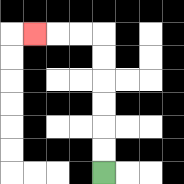{'start': '[4, 7]', 'end': '[1, 1]', 'path_directions': 'U,U,U,U,U,U,L,L,L', 'path_coordinates': '[[4, 7], [4, 6], [4, 5], [4, 4], [4, 3], [4, 2], [4, 1], [3, 1], [2, 1], [1, 1]]'}